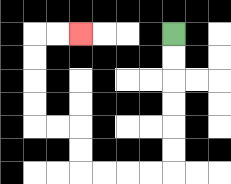{'start': '[7, 1]', 'end': '[3, 1]', 'path_directions': 'D,D,D,D,D,D,L,L,L,L,U,U,L,L,U,U,U,U,R,R', 'path_coordinates': '[[7, 1], [7, 2], [7, 3], [7, 4], [7, 5], [7, 6], [7, 7], [6, 7], [5, 7], [4, 7], [3, 7], [3, 6], [3, 5], [2, 5], [1, 5], [1, 4], [1, 3], [1, 2], [1, 1], [2, 1], [3, 1]]'}